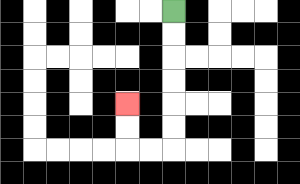{'start': '[7, 0]', 'end': '[5, 4]', 'path_directions': 'D,D,D,D,D,D,L,L,U,U', 'path_coordinates': '[[7, 0], [7, 1], [7, 2], [7, 3], [7, 4], [7, 5], [7, 6], [6, 6], [5, 6], [5, 5], [5, 4]]'}